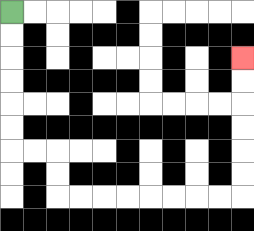{'start': '[0, 0]', 'end': '[10, 2]', 'path_directions': 'D,D,D,D,D,D,R,R,D,D,R,R,R,R,R,R,R,R,U,U,U,U,U,U', 'path_coordinates': '[[0, 0], [0, 1], [0, 2], [0, 3], [0, 4], [0, 5], [0, 6], [1, 6], [2, 6], [2, 7], [2, 8], [3, 8], [4, 8], [5, 8], [6, 8], [7, 8], [8, 8], [9, 8], [10, 8], [10, 7], [10, 6], [10, 5], [10, 4], [10, 3], [10, 2]]'}